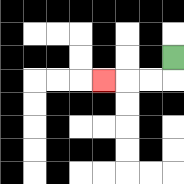{'start': '[7, 2]', 'end': '[4, 3]', 'path_directions': 'D,L,L,L', 'path_coordinates': '[[7, 2], [7, 3], [6, 3], [5, 3], [4, 3]]'}